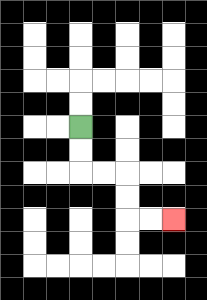{'start': '[3, 5]', 'end': '[7, 9]', 'path_directions': 'D,D,R,R,D,D,R,R', 'path_coordinates': '[[3, 5], [3, 6], [3, 7], [4, 7], [5, 7], [5, 8], [5, 9], [6, 9], [7, 9]]'}